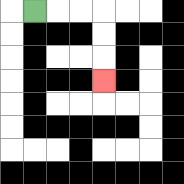{'start': '[1, 0]', 'end': '[4, 3]', 'path_directions': 'R,R,R,D,D,D', 'path_coordinates': '[[1, 0], [2, 0], [3, 0], [4, 0], [4, 1], [4, 2], [4, 3]]'}